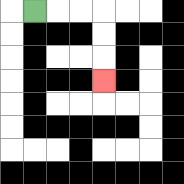{'start': '[1, 0]', 'end': '[4, 3]', 'path_directions': 'R,R,R,D,D,D', 'path_coordinates': '[[1, 0], [2, 0], [3, 0], [4, 0], [4, 1], [4, 2], [4, 3]]'}